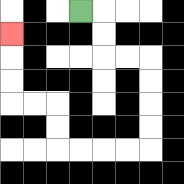{'start': '[3, 0]', 'end': '[0, 1]', 'path_directions': 'R,D,D,R,R,D,D,D,D,L,L,L,L,U,U,L,L,U,U,U', 'path_coordinates': '[[3, 0], [4, 0], [4, 1], [4, 2], [5, 2], [6, 2], [6, 3], [6, 4], [6, 5], [6, 6], [5, 6], [4, 6], [3, 6], [2, 6], [2, 5], [2, 4], [1, 4], [0, 4], [0, 3], [0, 2], [0, 1]]'}